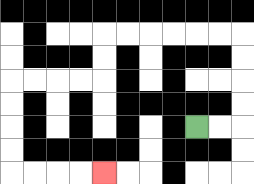{'start': '[8, 5]', 'end': '[4, 7]', 'path_directions': 'R,R,U,U,U,U,L,L,L,L,L,L,D,D,L,L,L,L,D,D,D,D,R,R,R,R', 'path_coordinates': '[[8, 5], [9, 5], [10, 5], [10, 4], [10, 3], [10, 2], [10, 1], [9, 1], [8, 1], [7, 1], [6, 1], [5, 1], [4, 1], [4, 2], [4, 3], [3, 3], [2, 3], [1, 3], [0, 3], [0, 4], [0, 5], [0, 6], [0, 7], [1, 7], [2, 7], [3, 7], [4, 7]]'}